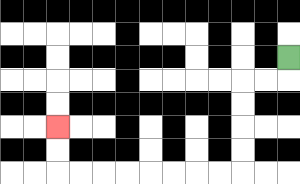{'start': '[12, 2]', 'end': '[2, 5]', 'path_directions': 'D,L,L,D,D,D,D,L,L,L,L,L,L,L,L,U,U', 'path_coordinates': '[[12, 2], [12, 3], [11, 3], [10, 3], [10, 4], [10, 5], [10, 6], [10, 7], [9, 7], [8, 7], [7, 7], [6, 7], [5, 7], [4, 7], [3, 7], [2, 7], [2, 6], [2, 5]]'}